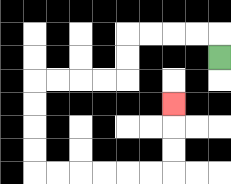{'start': '[9, 2]', 'end': '[7, 4]', 'path_directions': 'U,L,L,L,L,D,D,L,L,L,L,D,D,D,D,R,R,R,R,R,R,U,U,U', 'path_coordinates': '[[9, 2], [9, 1], [8, 1], [7, 1], [6, 1], [5, 1], [5, 2], [5, 3], [4, 3], [3, 3], [2, 3], [1, 3], [1, 4], [1, 5], [1, 6], [1, 7], [2, 7], [3, 7], [4, 7], [5, 7], [6, 7], [7, 7], [7, 6], [7, 5], [7, 4]]'}